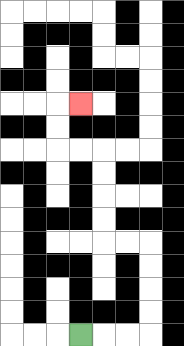{'start': '[3, 14]', 'end': '[3, 4]', 'path_directions': 'R,R,R,U,U,U,U,L,L,U,U,U,U,L,L,U,U,R', 'path_coordinates': '[[3, 14], [4, 14], [5, 14], [6, 14], [6, 13], [6, 12], [6, 11], [6, 10], [5, 10], [4, 10], [4, 9], [4, 8], [4, 7], [4, 6], [3, 6], [2, 6], [2, 5], [2, 4], [3, 4]]'}